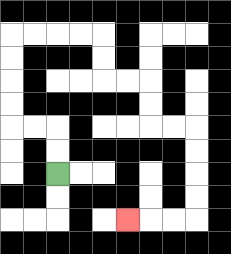{'start': '[2, 7]', 'end': '[5, 9]', 'path_directions': 'U,U,L,L,U,U,U,U,R,R,R,R,D,D,R,R,D,D,R,R,D,D,D,D,L,L,L', 'path_coordinates': '[[2, 7], [2, 6], [2, 5], [1, 5], [0, 5], [0, 4], [0, 3], [0, 2], [0, 1], [1, 1], [2, 1], [3, 1], [4, 1], [4, 2], [4, 3], [5, 3], [6, 3], [6, 4], [6, 5], [7, 5], [8, 5], [8, 6], [8, 7], [8, 8], [8, 9], [7, 9], [6, 9], [5, 9]]'}